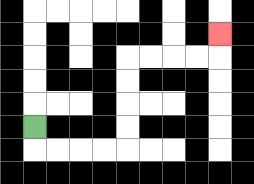{'start': '[1, 5]', 'end': '[9, 1]', 'path_directions': 'D,R,R,R,R,U,U,U,U,R,R,R,R,U', 'path_coordinates': '[[1, 5], [1, 6], [2, 6], [3, 6], [4, 6], [5, 6], [5, 5], [5, 4], [5, 3], [5, 2], [6, 2], [7, 2], [8, 2], [9, 2], [9, 1]]'}